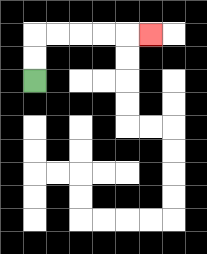{'start': '[1, 3]', 'end': '[6, 1]', 'path_directions': 'U,U,R,R,R,R,R', 'path_coordinates': '[[1, 3], [1, 2], [1, 1], [2, 1], [3, 1], [4, 1], [5, 1], [6, 1]]'}